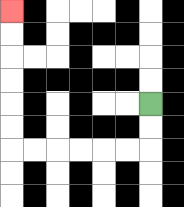{'start': '[6, 4]', 'end': '[0, 0]', 'path_directions': 'D,D,L,L,L,L,L,L,U,U,U,U,U,U', 'path_coordinates': '[[6, 4], [6, 5], [6, 6], [5, 6], [4, 6], [3, 6], [2, 6], [1, 6], [0, 6], [0, 5], [0, 4], [0, 3], [0, 2], [0, 1], [0, 0]]'}